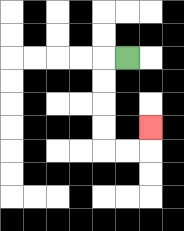{'start': '[5, 2]', 'end': '[6, 5]', 'path_directions': 'L,D,D,D,D,R,R,U', 'path_coordinates': '[[5, 2], [4, 2], [4, 3], [4, 4], [4, 5], [4, 6], [5, 6], [6, 6], [6, 5]]'}